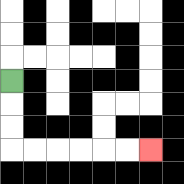{'start': '[0, 3]', 'end': '[6, 6]', 'path_directions': 'D,D,D,R,R,R,R,R,R', 'path_coordinates': '[[0, 3], [0, 4], [0, 5], [0, 6], [1, 6], [2, 6], [3, 6], [4, 6], [5, 6], [6, 6]]'}